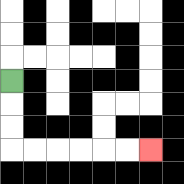{'start': '[0, 3]', 'end': '[6, 6]', 'path_directions': 'D,D,D,R,R,R,R,R,R', 'path_coordinates': '[[0, 3], [0, 4], [0, 5], [0, 6], [1, 6], [2, 6], [3, 6], [4, 6], [5, 6], [6, 6]]'}